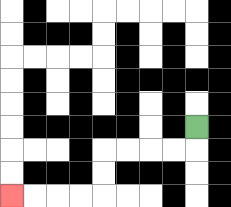{'start': '[8, 5]', 'end': '[0, 8]', 'path_directions': 'D,L,L,L,L,D,D,L,L,L,L', 'path_coordinates': '[[8, 5], [8, 6], [7, 6], [6, 6], [5, 6], [4, 6], [4, 7], [4, 8], [3, 8], [2, 8], [1, 8], [0, 8]]'}